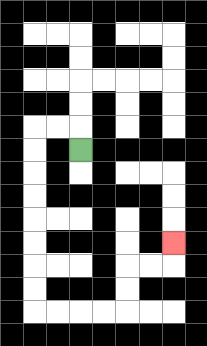{'start': '[3, 6]', 'end': '[7, 10]', 'path_directions': 'U,L,L,D,D,D,D,D,D,D,D,R,R,R,R,U,U,R,R,U', 'path_coordinates': '[[3, 6], [3, 5], [2, 5], [1, 5], [1, 6], [1, 7], [1, 8], [1, 9], [1, 10], [1, 11], [1, 12], [1, 13], [2, 13], [3, 13], [4, 13], [5, 13], [5, 12], [5, 11], [6, 11], [7, 11], [7, 10]]'}